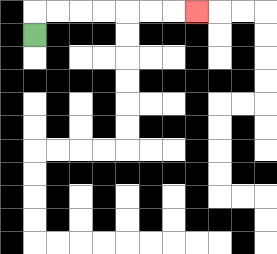{'start': '[1, 1]', 'end': '[8, 0]', 'path_directions': 'U,R,R,R,R,R,R,R', 'path_coordinates': '[[1, 1], [1, 0], [2, 0], [3, 0], [4, 0], [5, 0], [6, 0], [7, 0], [8, 0]]'}